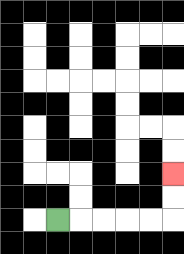{'start': '[2, 9]', 'end': '[7, 7]', 'path_directions': 'R,R,R,R,R,U,U', 'path_coordinates': '[[2, 9], [3, 9], [4, 9], [5, 9], [6, 9], [7, 9], [7, 8], [7, 7]]'}